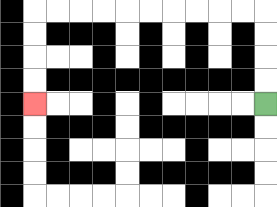{'start': '[11, 4]', 'end': '[1, 4]', 'path_directions': 'U,U,U,U,L,L,L,L,L,L,L,L,L,L,D,D,D,D', 'path_coordinates': '[[11, 4], [11, 3], [11, 2], [11, 1], [11, 0], [10, 0], [9, 0], [8, 0], [7, 0], [6, 0], [5, 0], [4, 0], [3, 0], [2, 0], [1, 0], [1, 1], [1, 2], [1, 3], [1, 4]]'}